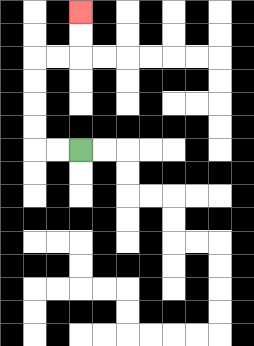{'start': '[3, 6]', 'end': '[3, 0]', 'path_directions': 'L,L,U,U,U,U,R,R,U,U', 'path_coordinates': '[[3, 6], [2, 6], [1, 6], [1, 5], [1, 4], [1, 3], [1, 2], [2, 2], [3, 2], [3, 1], [3, 0]]'}